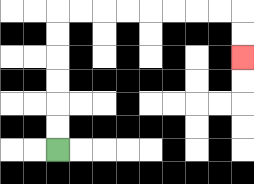{'start': '[2, 6]', 'end': '[10, 2]', 'path_directions': 'U,U,U,U,U,U,R,R,R,R,R,R,R,R,D,D', 'path_coordinates': '[[2, 6], [2, 5], [2, 4], [2, 3], [2, 2], [2, 1], [2, 0], [3, 0], [4, 0], [5, 0], [6, 0], [7, 0], [8, 0], [9, 0], [10, 0], [10, 1], [10, 2]]'}